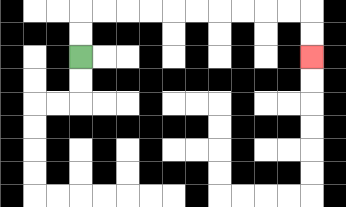{'start': '[3, 2]', 'end': '[13, 2]', 'path_directions': 'U,U,R,R,R,R,R,R,R,R,R,R,D,D', 'path_coordinates': '[[3, 2], [3, 1], [3, 0], [4, 0], [5, 0], [6, 0], [7, 0], [8, 0], [9, 0], [10, 0], [11, 0], [12, 0], [13, 0], [13, 1], [13, 2]]'}